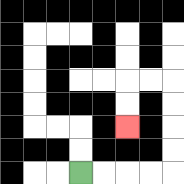{'start': '[3, 7]', 'end': '[5, 5]', 'path_directions': 'R,R,R,R,U,U,U,U,L,L,D,D', 'path_coordinates': '[[3, 7], [4, 7], [5, 7], [6, 7], [7, 7], [7, 6], [7, 5], [7, 4], [7, 3], [6, 3], [5, 3], [5, 4], [5, 5]]'}